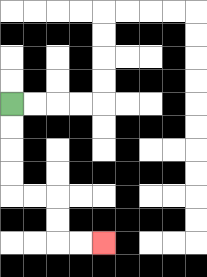{'start': '[0, 4]', 'end': '[4, 10]', 'path_directions': 'D,D,D,D,R,R,D,D,R,R', 'path_coordinates': '[[0, 4], [0, 5], [0, 6], [0, 7], [0, 8], [1, 8], [2, 8], [2, 9], [2, 10], [3, 10], [4, 10]]'}